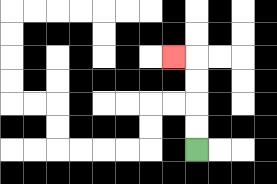{'start': '[8, 6]', 'end': '[7, 2]', 'path_directions': 'U,U,U,U,L', 'path_coordinates': '[[8, 6], [8, 5], [8, 4], [8, 3], [8, 2], [7, 2]]'}